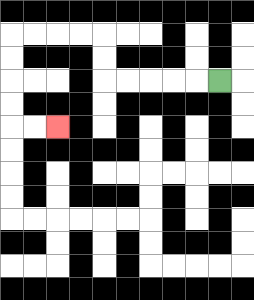{'start': '[9, 3]', 'end': '[2, 5]', 'path_directions': 'L,L,L,L,L,U,U,L,L,L,L,D,D,D,D,R,R', 'path_coordinates': '[[9, 3], [8, 3], [7, 3], [6, 3], [5, 3], [4, 3], [4, 2], [4, 1], [3, 1], [2, 1], [1, 1], [0, 1], [0, 2], [0, 3], [0, 4], [0, 5], [1, 5], [2, 5]]'}